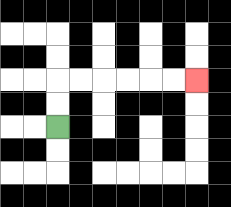{'start': '[2, 5]', 'end': '[8, 3]', 'path_directions': 'U,U,R,R,R,R,R,R', 'path_coordinates': '[[2, 5], [2, 4], [2, 3], [3, 3], [4, 3], [5, 3], [6, 3], [7, 3], [8, 3]]'}